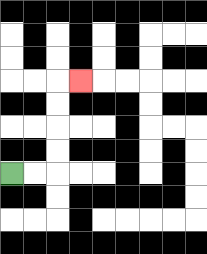{'start': '[0, 7]', 'end': '[3, 3]', 'path_directions': 'R,R,U,U,U,U,R', 'path_coordinates': '[[0, 7], [1, 7], [2, 7], [2, 6], [2, 5], [2, 4], [2, 3], [3, 3]]'}